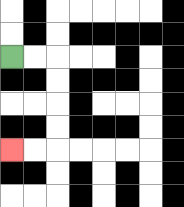{'start': '[0, 2]', 'end': '[0, 6]', 'path_directions': 'R,R,D,D,D,D,L,L', 'path_coordinates': '[[0, 2], [1, 2], [2, 2], [2, 3], [2, 4], [2, 5], [2, 6], [1, 6], [0, 6]]'}